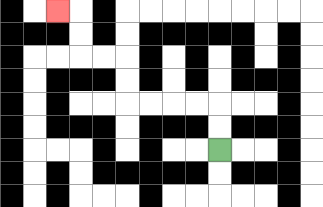{'start': '[9, 6]', 'end': '[2, 0]', 'path_directions': 'U,U,L,L,L,L,U,U,L,L,U,U,L', 'path_coordinates': '[[9, 6], [9, 5], [9, 4], [8, 4], [7, 4], [6, 4], [5, 4], [5, 3], [5, 2], [4, 2], [3, 2], [3, 1], [3, 0], [2, 0]]'}